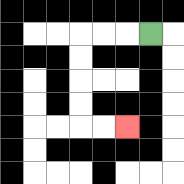{'start': '[6, 1]', 'end': '[5, 5]', 'path_directions': 'L,L,L,D,D,D,D,R,R', 'path_coordinates': '[[6, 1], [5, 1], [4, 1], [3, 1], [3, 2], [3, 3], [3, 4], [3, 5], [4, 5], [5, 5]]'}